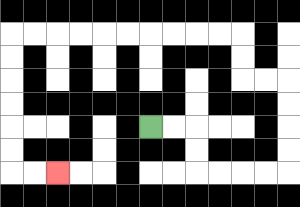{'start': '[6, 5]', 'end': '[2, 7]', 'path_directions': 'R,R,D,D,R,R,R,R,U,U,U,U,L,L,U,U,L,L,L,L,L,L,L,L,L,L,D,D,D,D,D,D,R,R', 'path_coordinates': '[[6, 5], [7, 5], [8, 5], [8, 6], [8, 7], [9, 7], [10, 7], [11, 7], [12, 7], [12, 6], [12, 5], [12, 4], [12, 3], [11, 3], [10, 3], [10, 2], [10, 1], [9, 1], [8, 1], [7, 1], [6, 1], [5, 1], [4, 1], [3, 1], [2, 1], [1, 1], [0, 1], [0, 2], [0, 3], [0, 4], [0, 5], [0, 6], [0, 7], [1, 7], [2, 7]]'}